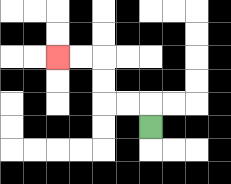{'start': '[6, 5]', 'end': '[2, 2]', 'path_directions': 'U,L,L,U,U,L,L', 'path_coordinates': '[[6, 5], [6, 4], [5, 4], [4, 4], [4, 3], [4, 2], [3, 2], [2, 2]]'}